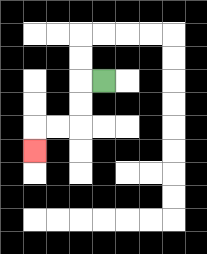{'start': '[4, 3]', 'end': '[1, 6]', 'path_directions': 'L,D,D,L,L,D', 'path_coordinates': '[[4, 3], [3, 3], [3, 4], [3, 5], [2, 5], [1, 5], [1, 6]]'}